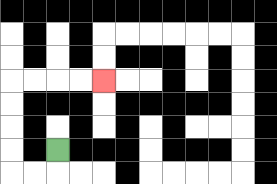{'start': '[2, 6]', 'end': '[4, 3]', 'path_directions': 'D,L,L,U,U,U,U,R,R,R,R', 'path_coordinates': '[[2, 6], [2, 7], [1, 7], [0, 7], [0, 6], [0, 5], [0, 4], [0, 3], [1, 3], [2, 3], [3, 3], [4, 3]]'}